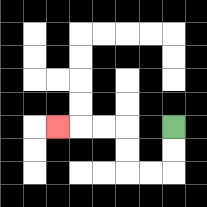{'start': '[7, 5]', 'end': '[2, 5]', 'path_directions': 'D,D,L,L,U,U,L,L,L', 'path_coordinates': '[[7, 5], [7, 6], [7, 7], [6, 7], [5, 7], [5, 6], [5, 5], [4, 5], [3, 5], [2, 5]]'}